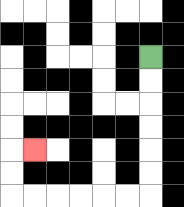{'start': '[6, 2]', 'end': '[1, 6]', 'path_directions': 'D,D,D,D,D,D,L,L,L,L,L,L,U,U,R', 'path_coordinates': '[[6, 2], [6, 3], [6, 4], [6, 5], [6, 6], [6, 7], [6, 8], [5, 8], [4, 8], [3, 8], [2, 8], [1, 8], [0, 8], [0, 7], [0, 6], [1, 6]]'}